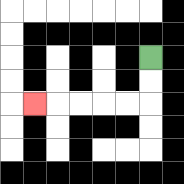{'start': '[6, 2]', 'end': '[1, 4]', 'path_directions': 'D,D,L,L,L,L,L', 'path_coordinates': '[[6, 2], [6, 3], [6, 4], [5, 4], [4, 4], [3, 4], [2, 4], [1, 4]]'}